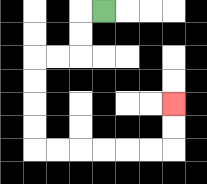{'start': '[4, 0]', 'end': '[7, 4]', 'path_directions': 'L,D,D,L,L,D,D,D,D,R,R,R,R,R,R,U,U', 'path_coordinates': '[[4, 0], [3, 0], [3, 1], [3, 2], [2, 2], [1, 2], [1, 3], [1, 4], [1, 5], [1, 6], [2, 6], [3, 6], [4, 6], [5, 6], [6, 6], [7, 6], [7, 5], [7, 4]]'}